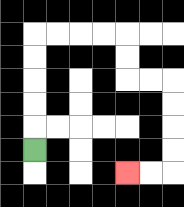{'start': '[1, 6]', 'end': '[5, 7]', 'path_directions': 'U,U,U,U,U,R,R,R,R,D,D,R,R,D,D,D,D,L,L', 'path_coordinates': '[[1, 6], [1, 5], [1, 4], [1, 3], [1, 2], [1, 1], [2, 1], [3, 1], [4, 1], [5, 1], [5, 2], [5, 3], [6, 3], [7, 3], [7, 4], [7, 5], [7, 6], [7, 7], [6, 7], [5, 7]]'}